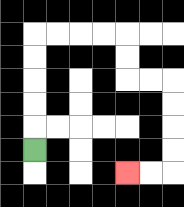{'start': '[1, 6]', 'end': '[5, 7]', 'path_directions': 'U,U,U,U,U,R,R,R,R,D,D,R,R,D,D,D,D,L,L', 'path_coordinates': '[[1, 6], [1, 5], [1, 4], [1, 3], [1, 2], [1, 1], [2, 1], [3, 1], [4, 1], [5, 1], [5, 2], [5, 3], [6, 3], [7, 3], [7, 4], [7, 5], [7, 6], [7, 7], [6, 7], [5, 7]]'}